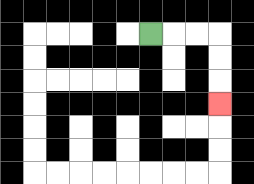{'start': '[6, 1]', 'end': '[9, 4]', 'path_directions': 'R,R,R,D,D,D', 'path_coordinates': '[[6, 1], [7, 1], [8, 1], [9, 1], [9, 2], [9, 3], [9, 4]]'}